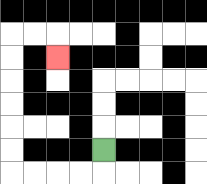{'start': '[4, 6]', 'end': '[2, 2]', 'path_directions': 'D,L,L,L,L,U,U,U,U,U,U,R,R,D', 'path_coordinates': '[[4, 6], [4, 7], [3, 7], [2, 7], [1, 7], [0, 7], [0, 6], [0, 5], [0, 4], [0, 3], [0, 2], [0, 1], [1, 1], [2, 1], [2, 2]]'}